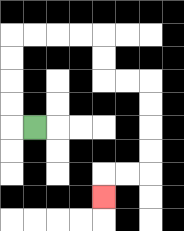{'start': '[1, 5]', 'end': '[4, 8]', 'path_directions': 'L,U,U,U,U,R,R,R,R,D,D,R,R,D,D,D,D,L,L,D', 'path_coordinates': '[[1, 5], [0, 5], [0, 4], [0, 3], [0, 2], [0, 1], [1, 1], [2, 1], [3, 1], [4, 1], [4, 2], [4, 3], [5, 3], [6, 3], [6, 4], [6, 5], [6, 6], [6, 7], [5, 7], [4, 7], [4, 8]]'}